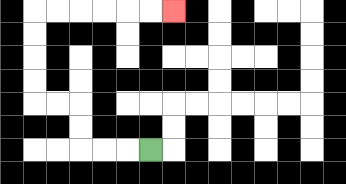{'start': '[6, 6]', 'end': '[7, 0]', 'path_directions': 'L,L,L,U,U,L,L,U,U,U,U,R,R,R,R,R,R', 'path_coordinates': '[[6, 6], [5, 6], [4, 6], [3, 6], [3, 5], [3, 4], [2, 4], [1, 4], [1, 3], [1, 2], [1, 1], [1, 0], [2, 0], [3, 0], [4, 0], [5, 0], [6, 0], [7, 0]]'}